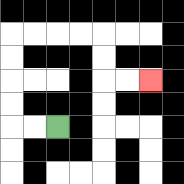{'start': '[2, 5]', 'end': '[6, 3]', 'path_directions': 'L,L,U,U,U,U,R,R,R,R,D,D,R,R', 'path_coordinates': '[[2, 5], [1, 5], [0, 5], [0, 4], [0, 3], [0, 2], [0, 1], [1, 1], [2, 1], [3, 1], [4, 1], [4, 2], [4, 3], [5, 3], [6, 3]]'}